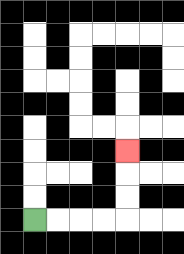{'start': '[1, 9]', 'end': '[5, 6]', 'path_directions': 'R,R,R,R,U,U,U', 'path_coordinates': '[[1, 9], [2, 9], [3, 9], [4, 9], [5, 9], [5, 8], [5, 7], [5, 6]]'}